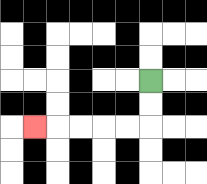{'start': '[6, 3]', 'end': '[1, 5]', 'path_directions': 'D,D,L,L,L,L,L', 'path_coordinates': '[[6, 3], [6, 4], [6, 5], [5, 5], [4, 5], [3, 5], [2, 5], [1, 5]]'}